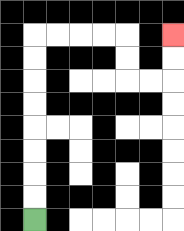{'start': '[1, 9]', 'end': '[7, 1]', 'path_directions': 'U,U,U,U,U,U,U,U,R,R,R,R,D,D,R,R,U,U', 'path_coordinates': '[[1, 9], [1, 8], [1, 7], [1, 6], [1, 5], [1, 4], [1, 3], [1, 2], [1, 1], [2, 1], [3, 1], [4, 1], [5, 1], [5, 2], [5, 3], [6, 3], [7, 3], [7, 2], [7, 1]]'}